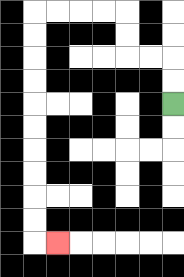{'start': '[7, 4]', 'end': '[2, 10]', 'path_directions': 'U,U,L,L,U,U,L,L,L,L,D,D,D,D,D,D,D,D,D,D,R', 'path_coordinates': '[[7, 4], [7, 3], [7, 2], [6, 2], [5, 2], [5, 1], [5, 0], [4, 0], [3, 0], [2, 0], [1, 0], [1, 1], [1, 2], [1, 3], [1, 4], [1, 5], [1, 6], [1, 7], [1, 8], [1, 9], [1, 10], [2, 10]]'}